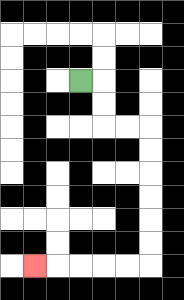{'start': '[3, 3]', 'end': '[1, 11]', 'path_directions': 'R,D,D,R,R,D,D,D,D,D,D,L,L,L,L,L', 'path_coordinates': '[[3, 3], [4, 3], [4, 4], [4, 5], [5, 5], [6, 5], [6, 6], [6, 7], [6, 8], [6, 9], [6, 10], [6, 11], [5, 11], [4, 11], [3, 11], [2, 11], [1, 11]]'}